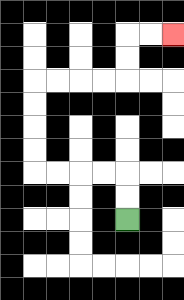{'start': '[5, 9]', 'end': '[7, 1]', 'path_directions': 'U,U,L,L,L,L,U,U,U,U,R,R,R,R,U,U,R,R', 'path_coordinates': '[[5, 9], [5, 8], [5, 7], [4, 7], [3, 7], [2, 7], [1, 7], [1, 6], [1, 5], [1, 4], [1, 3], [2, 3], [3, 3], [4, 3], [5, 3], [5, 2], [5, 1], [6, 1], [7, 1]]'}